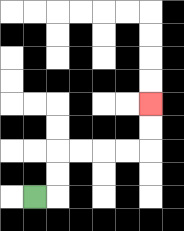{'start': '[1, 8]', 'end': '[6, 4]', 'path_directions': 'R,U,U,R,R,R,R,U,U', 'path_coordinates': '[[1, 8], [2, 8], [2, 7], [2, 6], [3, 6], [4, 6], [5, 6], [6, 6], [6, 5], [6, 4]]'}